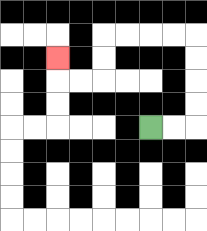{'start': '[6, 5]', 'end': '[2, 2]', 'path_directions': 'R,R,U,U,U,U,L,L,L,L,D,D,L,L,U', 'path_coordinates': '[[6, 5], [7, 5], [8, 5], [8, 4], [8, 3], [8, 2], [8, 1], [7, 1], [6, 1], [5, 1], [4, 1], [4, 2], [4, 3], [3, 3], [2, 3], [2, 2]]'}